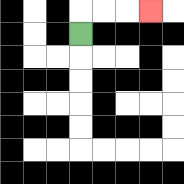{'start': '[3, 1]', 'end': '[6, 0]', 'path_directions': 'U,R,R,R', 'path_coordinates': '[[3, 1], [3, 0], [4, 0], [5, 0], [6, 0]]'}